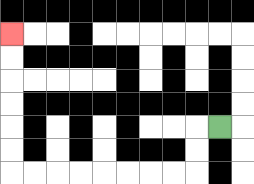{'start': '[9, 5]', 'end': '[0, 1]', 'path_directions': 'L,D,D,L,L,L,L,L,L,L,L,U,U,U,U,U,U', 'path_coordinates': '[[9, 5], [8, 5], [8, 6], [8, 7], [7, 7], [6, 7], [5, 7], [4, 7], [3, 7], [2, 7], [1, 7], [0, 7], [0, 6], [0, 5], [0, 4], [0, 3], [0, 2], [0, 1]]'}